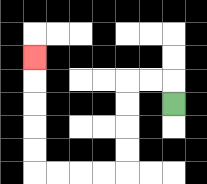{'start': '[7, 4]', 'end': '[1, 2]', 'path_directions': 'U,L,L,D,D,D,D,L,L,L,L,U,U,U,U,U', 'path_coordinates': '[[7, 4], [7, 3], [6, 3], [5, 3], [5, 4], [5, 5], [5, 6], [5, 7], [4, 7], [3, 7], [2, 7], [1, 7], [1, 6], [1, 5], [1, 4], [1, 3], [1, 2]]'}